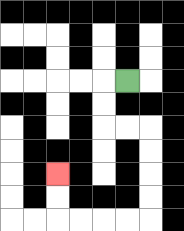{'start': '[5, 3]', 'end': '[2, 7]', 'path_directions': 'L,D,D,R,R,D,D,D,D,L,L,L,L,U,U', 'path_coordinates': '[[5, 3], [4, 3], [4, 4], [4, 5], [5, 5], [6, 5], [6, 6], [6, 7], [6, 8], [6, 9], [5, 9], [4, 9], [3, 9], [2, 9], [2, 8], [2, 7]]'}